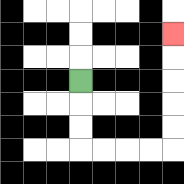{'start': '[3, 3]', 'end': '[7, 1]', 'path_directions': 'D,D,D,R,R,R,R,U,U,U,U,U', 'path_coordinates': '[[3, 3], [3, 4], [3, 5], [3, 6], [4, 6], [5, 6], [6, 6], [7, 6], [7, 5], [7, 4], [7, 3], [7, 2], [7, 1]]'}